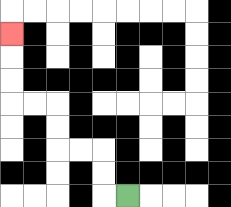{'start': '[5, 8]', 'end': '[0, 1]', 'path_directions': 'L,U,U,L,L,U,U,L,L,U,U,U', 'path_coordinates': '[[5, 8], [4, 8], [4, 7], [4, 6], [3, 6], [2, 6], [2, 5], [2, 4], [1, 4], [0, 4], [0, 3], [0, 2], [0, 1]]'}